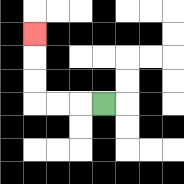{'start': '[4, 4]', 'end': '[1, 1]', 'path_directions': 'L,L,L,U,U,U', 'path_coordinates': '[[4, 4], [3, 4], [2, 4], [1, 4], [1, 3], [1, 2], [1, 1]]'}